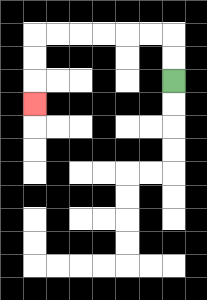{'start': '[7, 3]', 'end': '[1, 4]', 'path_directions': 'U,U,L,L,L,L,L,L,D,D,D', 'path_coordinates': '[[7, 3], [7, 2], [7, 1], [6, 1], [5, 1], [4, 1], [3, 1], [2, 1], [1, 1], [1, 2], [1, 3], [1, 4]]'}